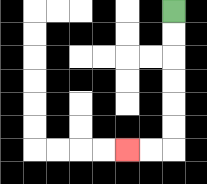{'start': '[7, 0]', 'end': '[5, 6]', 'path_directions': 'D,D,D,D,D,D,L,L', 'path_coordinates': '[[7, 0], [7, 1], [7, 2], [7, 3], [7, 4], [7, 5], [7, 6], [6, 6], [5, 6]]'}